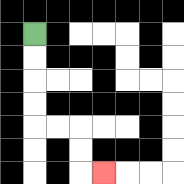{'start': '[1, 1]', 'end': '[4, 7]', 'path_directions': 'D,D,D,D,R,R,D,D,R', 'path_coordinates': '[[1, 1], [1, 2], [1, 3], [1, 4], [1, 5], [2, 5], [3, 5], [3, 6], [3, 7], [4, 7]]'}